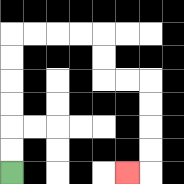{'start': '[0, 7]', 'end': '[5, 7]', 'path_directions': 'U,U,U,U,U,U,R,R,R,R,D,D,R,R,D,D,D,D,L', 'path_coordinates': '[[0, 7], [0, 6], [0, 5], [0, 4], [0, 3], [0, 2], [0, 1], [1, 1], [2, 1], [3, 1], [4, 1], [4, 2], [4, 3], [5, 3], [6, 3], [6, 4], [6, 5], [6, 6], [6, 7], [5, 7]]'}